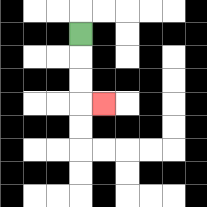{'start': '[3, 1]', 'end': '[4, 4]', 'path_directions': 'D,D,D,R', 'path_coordinates': '[[3, 1], [3, 2], [3, 3], [3, 4], [4, 4]]'}